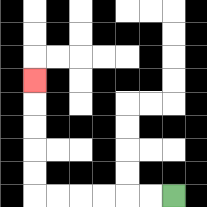{'start': '[7, 8]', 'end': '[1, 3]', 'path_directions': 'L,L,L,L,L,L,U,U,U,U,U', 'path_coordinates': '[[7, 8], [6, 8], [5, 8], [4, 8], [3, 8], [2, 8], [1, 8], [1, 7], [1, 6], [1, 5], [1, 4], [1, 3]]'}